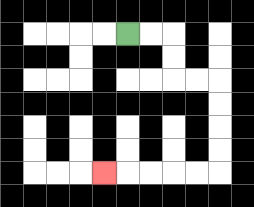{'start': '[5, 1]', 'end': '[4, 7]', 'path_directions': 'R,R,D,D,R,R,D,D,D,D,L,L,L,L,L', 'path_coordinates': '[[5, 1], [6, 1], [7, 1], [7, 2], [7, 3], [8, 3], [9, 3], [9, 4], [9, 5], [9, 6], [9, 7], [8, 7], [7, 7], [6, 7], [5, 7], [4, 7]]'}